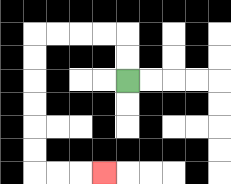{'start': '[5, 3]', 'end': '[4, 7]', 'path_directions': 'U,U,L,L,L,L,D,D,D,D,D,D,R,R,R', 'path_coordinates': '[[5, 3], [5, 2], [5, 1], [4, 1], [3, 1], [2, 1], [1, 1], [1, 2], [1, 3], [1, 4], [1, 5], [1, 6], [1, 7], [2, 7], [3, 7], [4, 7]]'}